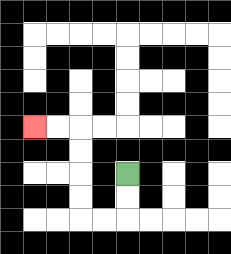{'start': '[5, 7]', 'end': '[1, 5]', 'path_directions': 'D,D,L,L,U,U,U,U,L,L', 'path_coordinates': '[[5, 7], [5, 8], [5, 9], [4, 9], [3, 9], [3, 8], [3, 7], [3, 6], [3, 5], [2, 5], [1, 5]]'}